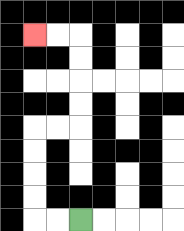{'start': '[3, 9]', 'end': '[1, 1]', 'path_directions': 'L,L,U,U,U,U,R,R,U,U,U,U,L,L', 'path_coordinates': '[[3, 9], [2, 9], [1, 9], [1, 8], [1, 7], [1, 6], [1, 5], [2, 5], [3, 5], [3, 4], [3, 3], [3, 2], [3, 1], [2, 1], [1, 1]]'}